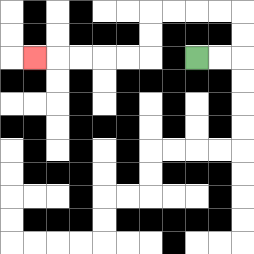{'start': '[8, 2]', 'end': '[1, 2]', 'path_directions': 'R,R,U,U,L,L,L,L,D,D,L,L,L,L,L', 'path_coordinates': '[[8, 2], [9, 2], [10, 2], [10, 1], [10, 0], [9, 0], [8, 0], [7, 0], [6, 0], [6, 1], [6, 2], [5, 2], [4, 2], [3, 2], [2, 2], [1, 2]]'}